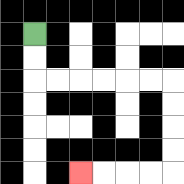{'start': '[1, 1]', 'end': '[3, 7]', 'path_directions': 'D,D,R,R,R,R,R,R,D,D,D,D,L,L,L,L', 'path_coordinates': '[[1, 1], [1, 2], [1, 3], [2, 3], [3, 3], [4, 3], [5, 3], [6, 3], [7, 3], [7, 4], [7, 5], [7, 6], [7, 7], [6, 7], [5, 7], [4, 7], [3, 7]]'}